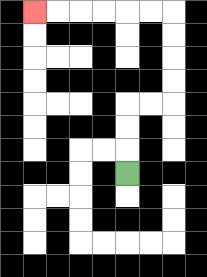{'start': '[5, 7]', 'end': '[1, 0]', 'path_directions': 'U,U,U,R,R,U,U,U,U,L,L,L,L,L,L', 'path_coordinates': '[[5, 7], [5, 6], [5, 5], [5, 4], [6, 4], [7, 4], [7, 3], [7, 2], [7, 1], [7, 0], [6, 0], [5, 0], [4, 0], [3, 0], [2, 0], [1, 0]]'}